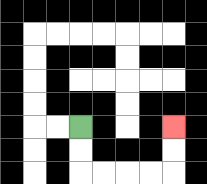{'start': '[3, 5]', 'end': '[7, 5]', 'path_directions': 'D,D,R,R,R,R,U,U', 'path_coordinates': '[[3, 5], [3, 6], [3, 7], [4, 7], [5, 7], [6, 7], [7, 7], [7, 6], [7, 5]]'}